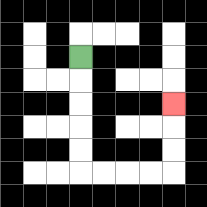{'start': '[3, 2]', 'end': '[7, 4]', 'path_directions': 'D,D,D,D,D,R,R,R,R,U,U,U', 'path_coordinates': '[[3, 2], [3, 3], [3, 4], [3, 5], [3, 6], [3, 7], [4, 7], [5, 7], [6, 7], [7, 7], [7, 6], [7, 5], [7, 4]]'}